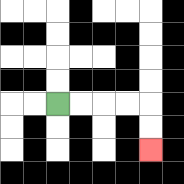{'start': '[2, 4]', 'end': '[6, 6]', 'path_directions': 'R,R,R,R,D,D', 'path_coordinates': '[[2, 4], [3, 4], [4, 4], [5, 4], [6, 4], [6, 5], [6, 6]]'}